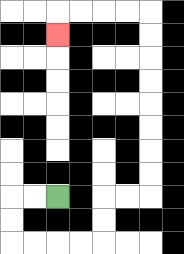{'start': '[2, 8]', 'end': '[2, 1]', 'path_directions': 'L,L,D,D,R,R,R,R,U,U,R,R,U,U,U,U,U,U,U,U,L,L,L,L,D', 'path_coordinates': '[[2, 8], [1, 8], [0, 8], [0, 9], [0, 10], [1, 10], [2, 10], [3, 10], [4, 10], [4, 9], [4, 8], [5, 8], [6, 8], [6, 7], [6, 6], [6, 5], [6, 4], [6, 3], [6, 2], [6, 1], [6, 0], [5, 0], [4, 0], [3, 0], [2, 0], [2, 1]]'}